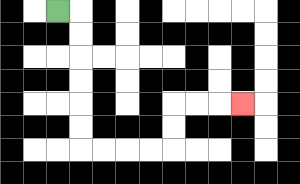{'start': '[2, 0]', 'end': '[10, 4]', 'path_directions': 'R,D,D,D,D,D,D,R,R,R,R,U,U,R,R,R', 'path_coordinates': '[[2, 0], [3, 0], [3, 1], [3, 2], [3, 3], [3, 4], [3, 5], [3, 6], [4, 6], [5, 6], [6, 6], [7, 6], [7, 5], [7, 4], [8, 4], [9, 4], [10, 4]]'}